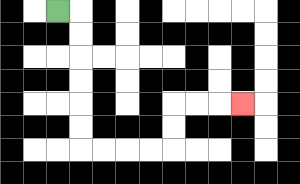{'start': '[2, 0]', 'end': '[10, 4]', 'path_directions': 'R,D,D,D,D,D,D,R,R,R,R,U,U,R,R,R', 'path_coordinates': '[[2, 0], [3, 0], [3, 1], [3, 2], [3, 3], [3, 4], [3, 5], [3, 6], [4, 6], [5, 6], [6, 6], [7, 6], [7, 5], [7, 4], [8, 4], [9, 4], [10, 4]]'}